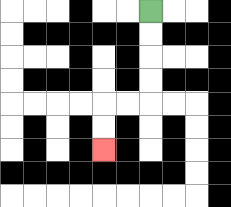{'start': '[6, 0]', 'end': '[4, 6]', 'path_directions': 'D,D,D,D,L,L,D,D', 'path_coordinates': '[[6, 0], [6, 1], [6, 2], [6, 3], [6, 4], [5, 4], [4, 4], [4, 5], [4, 6]]'}